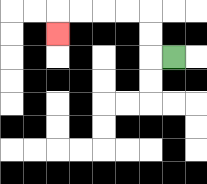{'start': '[7, 2]', 'end': '[2, 1]', 'path_directions': 'L,U,U,L,L,L,L,D', 'path_coordinates': '[[7, 2], [6, 2], [6, 1], [6, 0], [5, 0], [4, 0], [3, 0], [2, 0], [2, 1]]'}